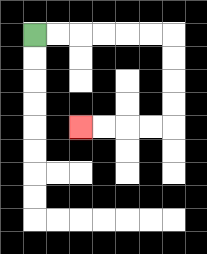{'start': '[1, 1]', 'end': '[3, 5]', 'path_directions': 'R,R,R,R,R,R,D,D,D,D,L,L,L,L', 'path_coordinates': '[[1, 1], [2, 1], [3, 1], [4, 1], [5, 1], [6, 1], [7, 1], [7, 2], [7, 3], [7, 4], [7, 5], [6, 5], [5, 5], [4, 5], [3, 5]]'}